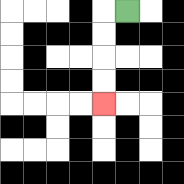{'start': '[5, 0]', 'end': '[4, 4]', 'path_directions': 'L,D,D,D,D', 'path_coordinates': '[[5, 0], [4, 0], [4, 1], [4, 2], [4, 3], [4, 4]]'}